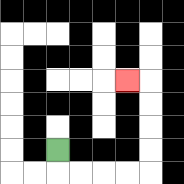{'start': '[2, 6]', 'end': '[5, 3]', 'path_directions': 'D,R,R,R,R,U,U,U,U,L', 'path_coordinates': '[[2, 6], [2, 7], [3, 7], [4, 7], [5, 7], [6, 7], [6, 6], [6, 5], [6, 4], [6, 3], [5, 3]]'}